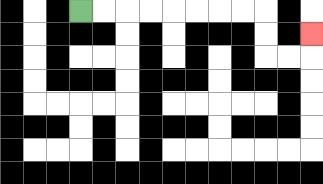{'start': '[3, 0]', 'end': '[13, 1]', 'path_directions': 'R,R,R,R,R,R,R,R,D,D,R,R,U', 'path_coordinates': '[[3, 0], [4, 0], [5, 0], [6, 0], [7, 0], [8, 0], [9, 0], [10, 0], [11, 0], [11, 1], [11, 2], [12, 2], [13, 2], [13, 1]]'}